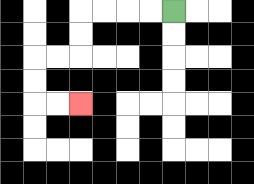{'start': '[7, 0]', 'end': '[3, 4]', 'path_directions': 'L,L,L,L,D,D,L,L,D,D,R,R', 'path_coordinates': '[[7, 0], [6, 0], [5, 0], [4, 0], [3, 0], [3, 1], [3, 2], [2, 2], [1, 2], [1, 3], [1, 4], [2, 4], [3, 4]]'}